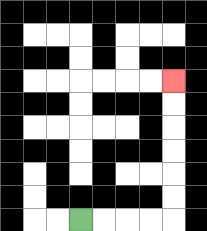{'start': '[3, 9]', 'end': '[7, 3]', 'path_directions': 'R,R,R,R,U,U,U,U,U,U', 'path_coordinates': '[[3, 9], [4, 9], [5, 9], [6, 9], [7, 9], [7, 8], [7, 7], [7, 6], [7, 5], [7, 4], [7, 3]]'}